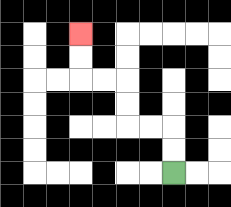{'start': '[7, 7]', 'end': '[3, 1]', 'path_directions': 'U,U,L,L,U,U,L,L,U,U', 'path_coordinates': '[[7, 7], [7, 6], [7, 5], [6, 5], [5, 5], [5, 4], [5, 3], [4, 3], [3, 3], [3, 2], [3, 1]]'}